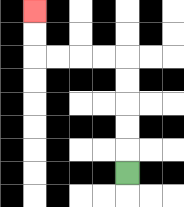{'start': '[5, 7]', 'end': '[1, 0]', 'path_directions': 'U,U,U,U,U,L,L,L,L,U,U', 'path_coordinates': '[[5, 7], [5, 6], [5, 5], [5, 4], [5, 3], [5, 2], [4, 2], [3, 2], [2, 2], [1, 2], [1, 1], [1, 0]]'}